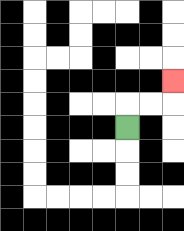{'start': '[5, 5]', 'end': '[7, 3]', 'path_directions': 'U,R,R,U', 'path_coordinates': '[[5, 5], [5, 4], [6, 4], [7, 4], [7, 3]]'}